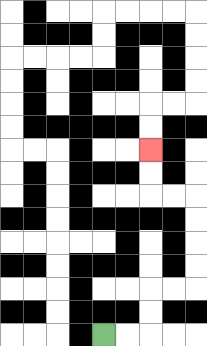{'start': '[4, 14]', 'end': '[6, 6]', 'path_directions': 'R,R,U,U,R,R,U,U,U,U,L,L,U,U', 'path_coordinates': '[[4, 14], [5, 14], [6, 14], [6, 13], [6, 12], [7, 12], [8, 12], [8, 11], [8, 10], [8, 9], [8, 8], [7, 8], [6, 8], [6, 7], [6, 6]]'}